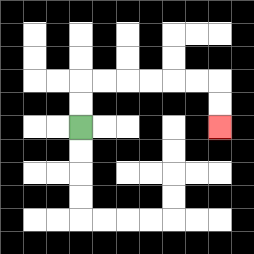{'start': '[3, 5]', 'end': '[9, 5]', 'path_directions': 'U,U,R,R,R,R,R,R,D,D', 'path_coordinates': '[[3, 5], [3, 4], [3, 3], [4, 3], [5, 3], [6, 3], [7, 3], [8, 3], [9, 3], [9, 4], [9, 5]]'}